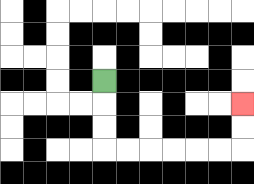{'start': '[4, 3]', 'end': '[10, 4]', 'path_directions': 'D,D,D,R,R,R,R,R,R,U,U', 'path_coordinates': '[[4, 3], [4, 4], [4, 5], [4, 6], [5, 6], [6, 6], [7, 6], [8, 6], [9, 6], [10, 6], [10, 5], [10, 4]]'}